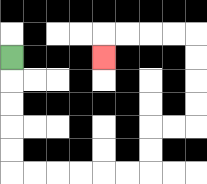{'start': '[0, 2]', 'end': '[4, 2]', 'path_directions': 'D,D,D,D,D,R,R,R,R,R,R,U,U,R,R,U,U,U,U,L,L,L,L,D', 'path_coordinates': '[[0, 2], [0, 3], [0, 4], [0, 5], [0, 6], [0, 7], [1, 7], [2, 7], [3, 7], [4, 7], [5, 7], [6, 7], [6, 6], [6, 5], [7, 5], [8, 5], [8, 4], [8, 3], [8, 2], [8, 1], [7, 1], [6, 1], [5, 1], [4, 1], [4, 2]]'}